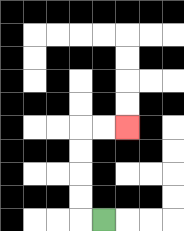{'start': '[4, 9]', 'end': '[5, 5]', 'path_directions': 'L,U,U,U,U,R,R', 'path_coordinates': '[[4, 9], [3, 9], [3, 8], [3, 7], [3, 6], [3, 5], [4, 5], [5, 5]]'}